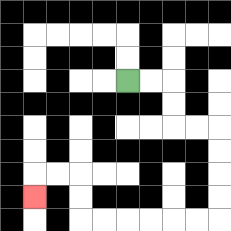{'start': '[5, 3]', 'end': '[1, 8]', 'path_directions': 'R,R,D,D,R,R,D,D,D,D,L,L,L,L,L,L,U,U,L,L,D', 'path_coordinates': '[[5, 3], [6, 3], [7, 3], [7, 4], [7, 5], [8, 5], [9, 5], [9, 6], [9, 7], [9, 8], [9, 9], [8, 9], [7, 9], [6, 9], [5, 9], [4, 9], [3, 9], [3, 8], [3, 7], [2, 7], [1, 7], [1, 8]]'}